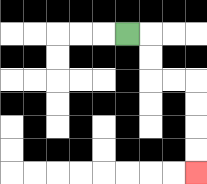{'start': '[5, 1]', 'end': '[8, 7]', 'path_directions': 'R,D,D,R,R,D,D,D,D', 'path_coordinates': '[[5, 1], [6, 1], [6, 2], [6, 3], [7, 3], [8, 3], [8, 4], [8, 5], [8, 6], [8, 7]]'}